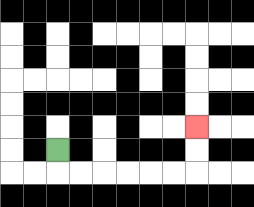{'start': '[2, 6]', 'end': '[8, 5]', 'path_directions': 'D,R,R,R,R,R,R,U,U', 'path_coordinates': '[[2, 6], [2, 7], [3, 7], [4, 7], [5, 7], [6, 7], [7, 7], [8, 7], [8, 6], [8, 5]]'}